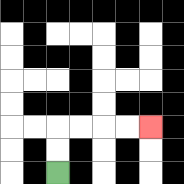{'start': '[2, 7]', 'end': '[6, 5]', 'path_directions': 'U,U,R,R,R,R', 'path_coordinates': '[[2, 7], [2, 6], [2, 5], [3, 5], [4, 5], [5, 5], [6, 5]]'}